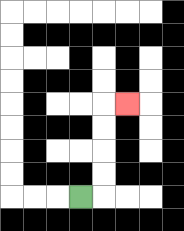{'start': '[3, 8]', 'end': '[5, 4]', 'path_directions': 'R,U,U,U,U,R', 'path_coordinates': '[[3, 8], [4, 8], [4, 7], [4, 6], [4, 5], [4, 4], [5, 4]]'}